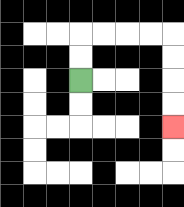{'start': '[3, 3]', 'end': '[7, 5]', 'path_directions': 'U,U,R,R,R,R,D,D,D,D', 'path_coordinates': '[[3, 3], [3, 2], [3, 1], [4, 1], [5, 1], [6, 1], [7, 1], [7, 2], [7, 3], [7, 4], [7, 5]]'}